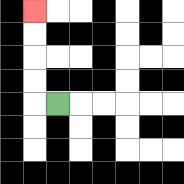{'start': '[2, 4]', 'end': '[1, 0]', 'path_directions': 'L,U,U,U,U', 'path_coordinates': '[[2, 4], [1, 4], [1, 3], [1, 2], [1, 1], [1, 0]]'}